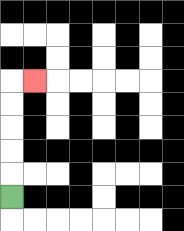{'start': '[0, 8]', 'end': '[1, 3]', 'path_directions': 'U,U,U,U,U,R', 'path_coordinates': '[[0, 8], [0, 7], [0, 6], [0, 5], [0, 4], [0, 3], [1, 3]]'}